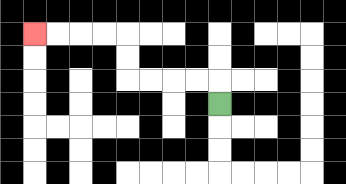{'start': '[9, 4]', 'end': '[1, 1]', 'path_directions': 'U,L,L,L,L,U,U,L,L,L,L', 'path_coordinates': '[[9, 4], [9, 3], [8, 3], [7, 3], [6, 3], [5, 3], [5, 2], [5, 1], [4, 1], [3, 1], [2, 1], [1, 1]]'}